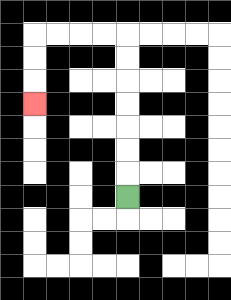{'start': '[5, 8]', 'end': '[1, 4]', 'path_directions': 'U,U,U,U,U,U,U,L,L,L,L,D,D,D', 'path_coordinates': '[[5, 8], [5, 7], [5, 6], [5, 5], [5, 4], [5, 3], [5, 2], [5, 1], [4, 1], [3, 1], [2, 1], [1, 1], [1, 2], [1, 3], [1, 4]]'}